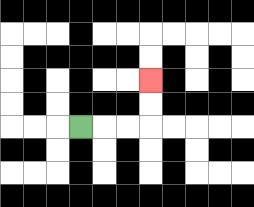{'start': '[3, 5]', 'end': '[6, 3]', 'path_directions': 'R,R,R,U,U', 'path_coordinates': '[[3, 5], [4, 5], [5, 5], [6, 5], [6, 4], [6, 3]]'}